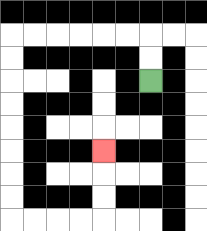{'start': '[6, 3]', 'end': '[4, 6]', 'path_directions': 'U,U,L,L,L,L,L,L,D,D,D,D,D,D,D,D,R,R,R,R,U,U,U', 'path_coordinates': '[[6, 3], [6, 2], [6, 1], [5, 1], [4, 1], [3, 1], [2, 1], [1, 1], [0, 1], [0, 2], [0, 3], [0, 4], [0, 5], [0, 6], [0, 7], [0, 8], [0, 9], [1, 9], [2, 9], [3, 9], [4, 9], [4, 8], [4, 7], [4, 6]]'}